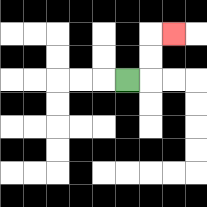{'start': '[5, 3]', 'end': '[7, 1]', 'path_directions': 'R,U,U,R', 'path_coordinates': '[[5, 3], [6, 3], [6, 2], [6, 1], [7, 1]]'}